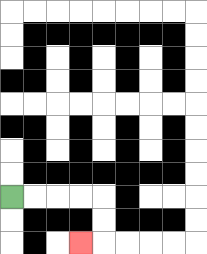{'start': '[0, 8]', 'end': '[3, 10]', 'path_directions': 'R,R,R,R,D,D,L', 'path_coordinates': '[[0, 8], [1, 8], [2, 8], [3, 8], [4, 8], [4, 9], [4, 10], [3, 10]]'}